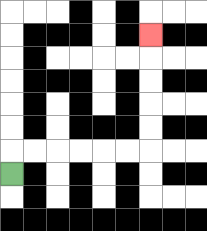{'start': '[0, 7]', 'end': '[6, 1]', 'path_directions': 'U,R,R,R,R,R,R,U,U,U,U,U', 'path_coordinates': '[[0, 7], [0, 6], [1, 6], [2, 6], [3, 6], [4, 6], [5, 6], [6, 6], [6, 5], [6, 4], [6, 3], [6, 2], [6, 1]]'}